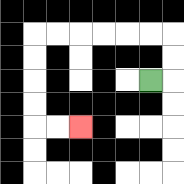{'start': '[6, 3]', 'end': '[3, 5]', 'path_directions': 'R,U,U,L,L,L,L,L,L,D,D,D,D,R,R', 'path_coordinates': '[[6, 3], [7, 3], [7, 2], [7, 1], [6, 1], [5, 1], [4, 1], [3, 1], [2, 1], [1, 1], [1, 2], [1, 3], [1, 4], [1, 5], [2, 5], [3, 5]]'}